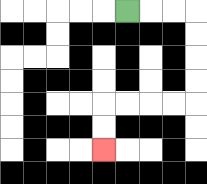{'start': '[5, 0]', 'end': '[4, 6]', 'path_directions': 'R,R,R,D,D,D,D,L,L,L,L,D,D', 'path_coordinates': '[[5, 0], [6, 0], [7, 0], [8, 0], [8, 1], [8, 2], [8, 3], [8, 4], [7, 4], [6, 4], [5, 4], [4, 4], [4, 5], [4, 6]]'}